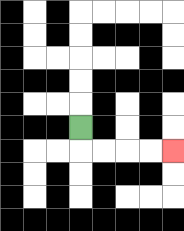{'start': '[3, 5]', 'end': '[7, 6]', 'path_directions': 'D,R,R,R,R', 'path_coordinates': '[[3, 5], [3, 6], [4, 6], [5, 6], [6, 6], [7, 6]]'}